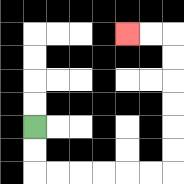{'start': '[1, 5]', 'end': '[5, 1]', 'path_directions': 'D,D,R,R,R,R,R,R,U,U,U,U,U,U,L,L', 'path_coordinates': '[[1, 5], [1, 6], [1, 7], [2, 7], [3, 7], [4, 7], [5, 7], [6, 7], [7, 7], [7, 6], [7, 5], [7, 4], [7, 3], [7, 2], [7, 1], [6, 1], [5, 1]]'}